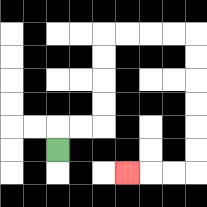{'start': '[2, 6]', 'end': '[5, 7]', 'path_directions': 'U,R,R,U,U,U,U,R,R,R,R,D,D,D,D,D,D,L,L,L', 'path_coordinates': '[[2, 6], [2, 5], [3, 5], [4, 5], [4, 4], [4, 3], [4, 2], [4, 1], [5, 1], [6, 1], [7, 1], [8, 1], [8, 2], [8, 3], [8, 4], [8, 5], [8, 6], [8, 7], [7, 7], [6, 7], [5, 7]]'}